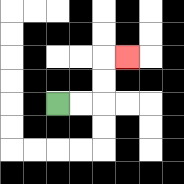{'start': '[2, 4]', 'end': '[5, 2]', 'path_directions': 'R,R,U,U,R', 'path_coordinates': '[[2, 4], [3, 4], [4, 4], [4, 3], [4, 2], [5, 2]]'}